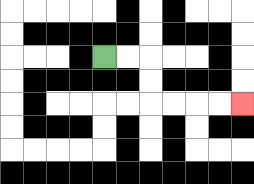{'start': '[4, 2]', 'end': '[10, 4]', 'path_directions': 'R,R,D,D,R,R,R,R', 'path_coordinates': '[[4, 2], [5, 2], [6, 2], [6, 3], [6, 4], [7, 4], [8, 4], [9, 4], [10, 4]]'}